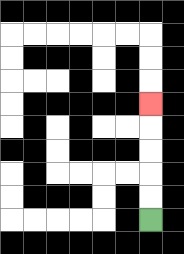{'start': '[6, 9]', 'end': '[6, 4]', 'path_directions': 'U,U,U,U,U', 'path_coordinates': '[[6, 9], [6, 8], [6, 7], [6, 6], [6, 5], [6, 4]]'}